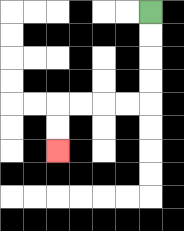{'start': '[6, 0]', 'end': '[2, 6]', 'path_directions': 'D,D,D,D,L,L,L,L,D,D', 'path_coordinates': '[[6, 0], [6, 1], [6, 2], [6, 3], [6, 4], [5, 4], [4, 4], [3, 4], [2, 4], [2, 5], [2, 6]]'}